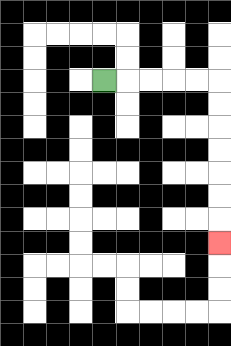{'start': '[4, 3]', 'end': '[9, 10]', 'path_directions': 'R,R,R,R,R,D,D,D,D,D,D,D', 'path_coordinates': '[[4, 3], [5, 3], [6, 3], [7, 3], [8, 3], [9, 3], [9, 4], [9, 5], [9, 6], [9, 7], [9, 8], [9, 9], [9, 10]]'}